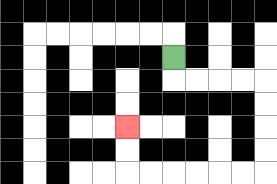{'start': '[7, 2]', 'end': '[5, 5]', 'path_directions': 'D,R,R,R,R,D,D,D,D,L,L,L,L,L,L,U,U', 'path_coordinates': '[[7, 2], [7, 3], [8, 3], [9, 3], [10, 3], [11, 3], [11, 4], [11, 5], [11, 6], [11, 7], [10, 7], [9, 7], [8, 7], [7, 7], [6, 7], [5, 7], [5, 6], [5, 5]]'}